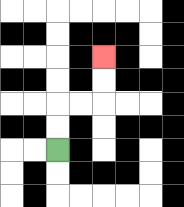{'start': '[2, 6]', 'end': '[4, 2]', 'path_directions': 'U,U,R,R,U,U', 'path_coordinates': '[[2, 6], [2, 5], [2, 4], [3, 4], [4, 4], [4, 3], [4, 2]]'}